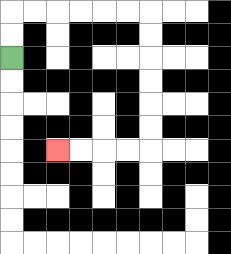{'start': '[0, 2]', 'end': '[2, 6]', 'path_directions': 'U,U,R,R,R,R,R,R,D,D,D,D,D,D,L,L,L,L', 'path_coordinates': '[[0, 2], [0, 1], [0, 0], [1, 0], [2, 0], [3, 0], [4, 0], [5, 0], [6, 0], [6, 1], [6, 2], [6, 3], [6, 4], [6, 5], [6, 6], [5, 6], [4, 6], [3, 6], [2, 6]]'}